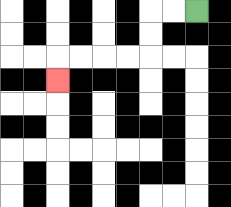{'start': '[8, 0]', 'end': '[2, 3]', 'path_directions': 'L,L,D,D,L,L,L,L,D', 'path_coordinates': '[[8, 0], [7, 0], [6, 0], [6, 1], [6, 2], [5, 2], [4, 2], [3, 2], [2, 2], [2, 3]]'}